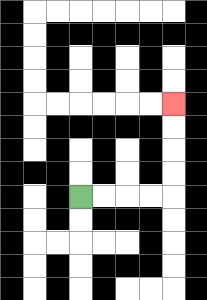{'start': '[3, 8]', 'end': '[7, 4]', 'path_directions': 'R,R,R,R,U,U,U,U', 'path_coordinates': '[[3, 8], [4, 8], [5, 8], [6, 8], [7, 8], [7, 7], [7, 6], [7, 5], [7, 4]]'}